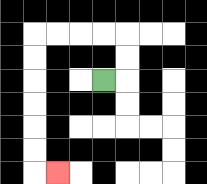{'start': '[4, 3]', 'end': '[2, 7]', 'path_directions': 'R,U,U,L,L,L,L,D,D,D,D,D,D,R', 'path_coordinates': '[[4, 3], [5, 3], [5, 2], [5, 1], [4, 1], [3, 1], [2, 1], [1, 1], [1, 2], [1, 3], [1, 4], [1, 5], [1, 6], [1, 7], [2, 7]]'}